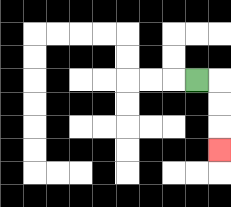{'start': '[8, 3]', 'end': '[9, 6]', 'path_directions': 'R,D,D,D', 'path_coordinates': '[[8, 3], [9, 3], [9, 4], [9, 5], [9, 6]]'}